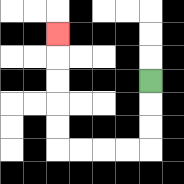{'start': '[6, 3]', 'end': '[2, 1]', 'path_directions': 'D,D,D,L,L,L,L,U,U,U,U,U', 'path_coordinates': '[[6, 3], [6, 4], [6, 5], [6, 6], [5, 6], [4, 6], [3, 6], [2, 6], [2, 5], [2, 4], [2, 3], [2, 2], [2, 1]]'}